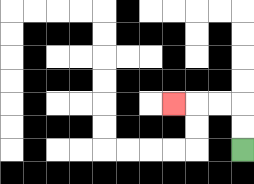{'start': '[10, 6]', 'end': '[7, 4]', 'path_directions': 'U,U,L,L,L', 'path_coordinates': '[[10, 6], [10, 5], [10, 4], [9, 4], [8, 4], [7, 4]]'}